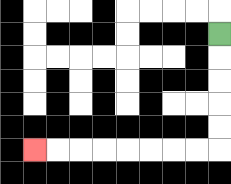{'start': '[9, 1]', 'end': '[1, 6]', 'path_directions': 'D,D,D,D,D,L,L,L,L,L,L,L,L', 'path_coordinates': '[[9, 1], [9, 2], [9, 3], [9, 4], [9, 5], [9, 6], [8, 6], [7, 6], [6, 6], [5, 6], [4, 6], [3, 6], [2, 6], [1, 6]]'}